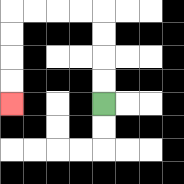{'start': '[4, 4]', 'end': '[0, 4]', 'path_directions': 'U,U,U,U,L,L,L,L,D,D,D,D', 'path_coordinates': '[[4, 4], [4, 3], [4, 2], [4, 1], [4, 0], [3, 0], [2, 0], [1, 0], [0, 0], [0, 1], [0, 2], [0, 3], [0, 4]]'}